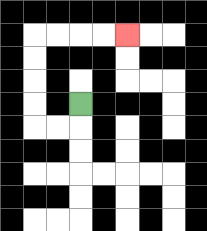{'start': '[3, 4]', 'end': '[5, 1]', 'path_directions': 'D,L,L,U,U,U,U,R,R,R,R', 'path_coordinates': '[[3, 4], [3, 5], [2, 5], [1, 5], [1, 4], [1, 3], [1, 2], [1, 1], [2, 1], [3, 1], [4, 1], [5, 1]]'}